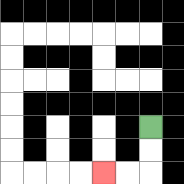{'start': '[6, 5]', 'end': '[4, 7]', 'path_directions': 'D,D,L,L', 'path_coordinates': '[[6, 5], [6, 6], [6, 7], [5, 7], [4, 7]]'}